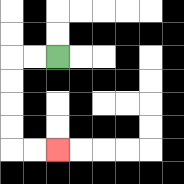{'start': '[2, 2]', 'end': '[2, 6]', 'path_directions': 'L,L,D,D,D,D,R,R', 'path_coordinates': '[[2, 2], [1, 2], [0, 2], [0, 3], [0, 4], [0, 5], [0, 6], [1, 6], [2, 6]]'}